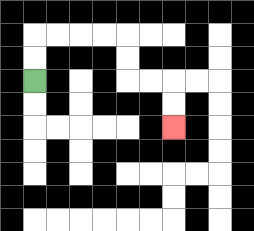{'start': '[1, 3]', 'end': '[7, 5]', 'path_directions': 'U,U,R,R,R,R,D,D,R,R,D,D', 'path_coordinates': '[[1, 3], [1, 2], [1, 1], [2, 1], [3, 1], [4, 1], [5, 1], [5, 2], [5, 3], [6, 3], [7, 3], [7, 4], [7, 5]]'}